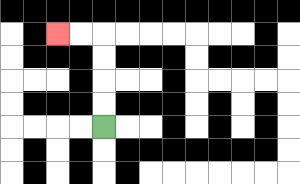{'start': '[4, 5]', 'end': '[2, 1]', 'path_directions': 'U,U,U,U,L,L', 'path_coordinates': '[[4, 5], [4, 4], [4, 3], [4, 2], [4, 1], [3, 1], [2, 1]]'}